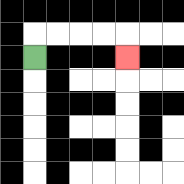{'start': '[1, 2]', 'end': '[5, 2]', 'path_directions': 'U,R,R,R,R,D', 'path_coordinates': '[[1, 2], [1, 1], [2, 1], [3, 1], [4, 1], [5, 1], [5, 2]]'}